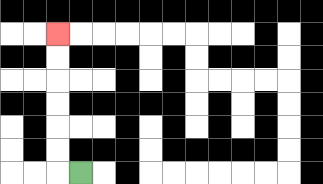{'start': '[3, 7]', 'end': '[2, 1]', 'path_directions': 'L,U,U,U,U,U,U', 'path_coordinates': '[[3, 7], [2, 7], [2, 6], [2, 5], [2, 4], [2, 3], [2, 2], [2, 1]]'}